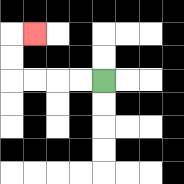{'start': '[4, 3]', 'end': '[1, 1]', 'path_directions': 'L,L,L,L,U,U,R', 'path_coordinates': '[[4, 3], [3, 3], [2, 3], [1, 3], [0, 3], [0, 2], [0, 1], [1, 1]]'}